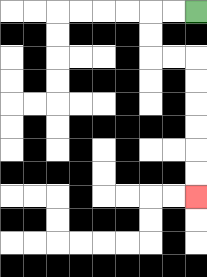{'start': '[8, 0]', 'end': '[8, 8]', 'path_directions': 'L,L,D,D,R,R,D,D,D,D,D,D', 'path_coordinates': '[[8, 0], [7, 0], [6, 0], [6, 1], [6, 2], [7, 2], [8, 2], [8, 3], [8, 4], [8, 5], [8, 6], [8, 7], [8, 8]]'}